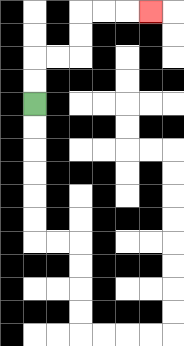{'start': '[1, 4]', 'end': '[6, 0]', 'path_directions': 'U,U,R,R,U,U,R,R,R', 'path_coordinates': '[[1, 4], [1, 3], [1, 2], [2, 2], [3, 2], [3, 1], [3, 0], [4, 0], [5, 0], [6, 0]]'}